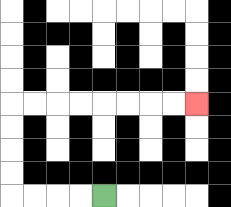{'start': '[4, 8]', 'end': '[8, 4]', 'path_directions': 'L,L,L,L,U,U,U,U,R,R,R,R,R,R,R,R', 'path_coordinates': '[[4, 8], [3, 8], [2, 8], [1, 8], [0, 8], [0, 7], [0, 6], [0, 5], [0, 4], [1, 4], [2, 4], [3, 4], [4, 4], [5, 4], [6, 4], [7, 4], [8, 4]]'}